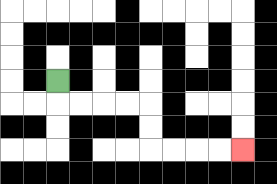{'start': '[2, 3]', 'end': '[10, 6]', 'path_directions': 'D,R,R,R,R,D,D,R,R,R,R', 'path_coordinates': '[[2, 3], [2, 4], [3, 4], [4, 4], [5, 4], [6, 4], [6, 5], [6, 6], [7, 6], [8, 6], [9, 6], [10, 6]]'}